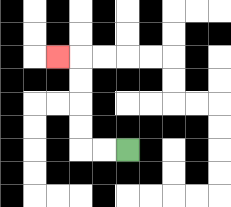{'start': '[5, 6]', 'end': '[2, 2]', 'path_directions': 'L,L,U,U,U,U,L', 'path_coordinates': '[[5, 6], [4, 6], [3, 6], [3, 5], [3, 4], [3, 3], [3, 2], [2, 2]]'}